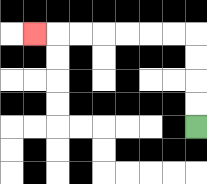{'start': '[8, 5]', 'end': '[1, 1]', 'path_directions': 'U,U,U,U,L,L,L,L,L,L,L', 'path_coordinates': '[[8, 5], [8, 4], [8, 3], [8, 2], [8, 1], [7, 1], [6, 1], [5, 1], [4, 1], [3, 1], [2, 1], [1, 1]]'}